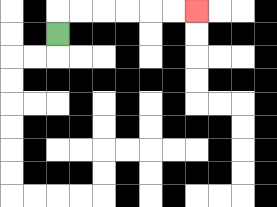{'start': '[2, 1]', 'end': '[8, 0]', 'path_directions': 'U,R,R,R,R,R,R', 'path_coordinates': '[[2, 1], [2, 0], [3, 0], [4, 0], [5, 0], [6, 0], [7, 0], [8, 0]]'}